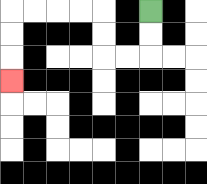{'start': '[6, 0]', 'end': '[0, 3]', 'path_directions': 'D,D,L,L,U,U,L,L,L,L,D,D,D', 'path_coordinates': '[[6, 0], [6, 1], [6, 2], [5, 2], [4, 2], [4, 1], [4, 0], [3, 0], [2, 0], [1, 0], [0, 0], [0, 1], [0, 2], [0, 3]]'}